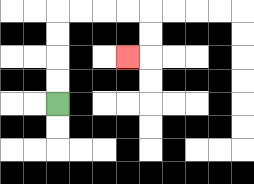{'start': '[2, 4]', 'end': '[5, 2]', 'path_directions': 'U,U,U,U,R,R,R,R,D,D,L', 'path_coordinates': '[[2, 4], [2, 3], [2, 2], [2, 1], [2, 0], [3, 0], [4, 0], [5, 0], [6, 0], [6, 1], [6, 2], [5, 2]]'}